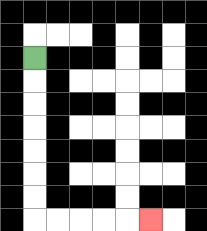{'start': '[1, 2]', 'end': '[6, 9]', 'path_directions': 'D,D,D,D,D,D,D,R,R,R,R,R', 'path_coordinates': '[[1, 2], [1, 3], [1, 4], [1, 5], [1, 6], [1, 7], [1, 8], [1, 9], [2, 9], [3, 9], [4, 9], [5, 9], [6, 9]]'}